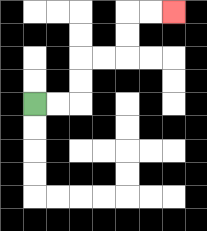{'start': '[1, 4]', 'end': '[7, 0]', 'path_directions': 'R,R,U,U,R,R,U,U,R,R', 'path_coordinates': '[[1, 4], [2, 4], [3, 4], [3, 3], [3, 2], [4, 2], [5, 2], [5, 1], [5, 0], [6, 0], [7, 0]]'}